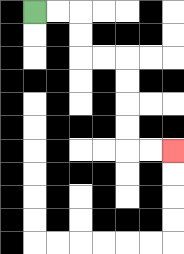{'start': '[1, 0]', 'end': '[7, 6]', 'path_directions': 'R,R,D,D,R,R,D,D,D,D,R,R', 'path_coordinates': '[[1, 0], [2, 0], [3, 0], [3, 1], [3, 2], [4, 2], [5, 2], [5, 3], [5, 4], [5, 5], [5, 6], [6, 6], [7, 6]]'}